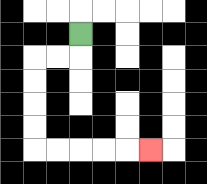{'start': '[3, 1]', 'end': '[6, 6]', 'path_directions': 'D,L,L,D,D,D,D,R,R,R,R,R', 'path_coordinates': '[[3, 1], [3, 2], [2, 2], [1, 2], [1, 3], [1, 4], [1, 5], [1, 6], [2, 6], [3, 6], [4, 6], [5, 6], [6, 6]]'}